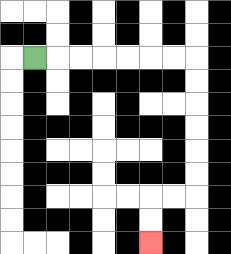{'start': '[1, 2]', 'end': '[6, 10]', 'path_directions': 'R,R,R,R,R,R,R,D,D,D,D,D,D,L,L,D,D', 'path_coordinates': '[[1, 2], [2, 2], [3, 2], [4, 2], [5, 2], [6, 2], [7, 2], [8, 2], [8, 3], [8, 4], [8, 5], [8, 6], [8, 7], [8, 8], [7, 8], [6, 8], [6, 9], [6, 10]]'}